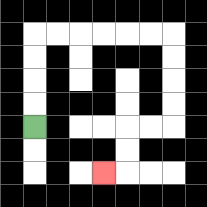{'start': '[1, 5]', 'end': '[4, 7]', 'path_directions': 'U,U,U,U,R,R,R,R,R,R,D,D,D,D,L,L,D,D,L', 'path_coordinates': '[[1, 5], [1, 4], [1, 3], [1, 2], [1, 1], [2, 1], [3, 1], [4, 1], [5, 1], [6, 1], [7, 1], [7, 2], [7, 3], [7, 4], [7, 5], [6, 5], [5, 5], [5, 6], [5, 7], [4, 7]]'}